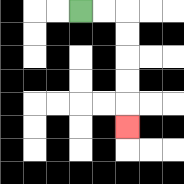{'start': '[3, 0]', 'end': '[5, 5]', 'path_directions': 'R,R,D,D,D,D,D', 'path_coordinates': '[[3, 0], [4, 0], [5, 0], [5, 1], [5, 2], [5, 3], [5, 4], [5, 5]]'}